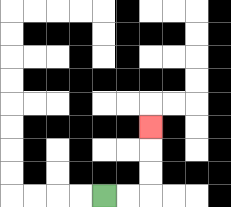{'start': '[4, 8]', 'end': '[6, 5]', 'path_directions': 'R,R,U,U,U', 'path_coordinates': '[[4, 8], [5, 8], [6, 8], [6, 7], [6, 6], [6, 5]]'}